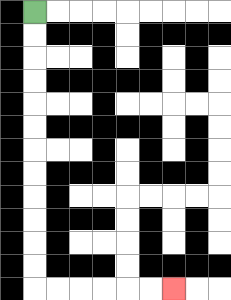{'start': '[1, 0]', 'end': '[7, 12]', 'path_directions': 'D,D,D,D,D,D,D,D,D,D,D,D,R,R,R,R,R,R', 'path_coordinates': '[[1, 0], [1, 1], [1, 2], [1, 3], [1, 4], [1, 5], [1, 6], [1, 7], [1, 8], [1, 9], [1, 10], [1, 11], [1, 12], [2, 12], [3, 12], [4, 12], [5, 12], [6, 12], [7, 12]]'}